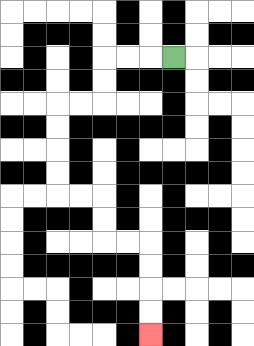{'start': '[7, 2]', 'end': '[6, 14]', 'path_directions': 'L,L,L,D,D,L,L,D,D,D,D,R,R,D,D,R,R,D,D,D,D', 'path_coordinates': '[[7, 2], [6, 2], [5, 2], [4, 2], [4, 3], [4, 4], [3, 4], [2, 4], [2, 5], [2, 6], [2, 7], [2, 8], [3, 8], [4, 8], [4, 9], [4, 10], [5, 10], [6, 10], [6, 11], [6, 12], [6, 13], [6, 14]]'}